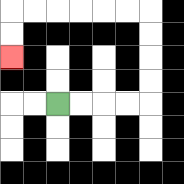{'start': '[2, 4]', 'end': '[0, 2]', 'path_directions': 'R,R,R,R,U,U,U,U,L,L,L,L,L,L,D,D', 'path_coordinates': '[[2, 4], [3, 4], [4, 4], [5, 4], [6, 4], [6, 3], [6, 2], [6, 1], [6, 0], [5, 0], [4, 0], [3, 0], [2, 0], [1, 0], [0, 0], [0, 1], [0, 2]]'}